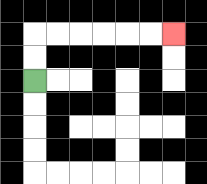{'start': '[1, 3]', 'end': '[7, 1]', 'path_directions': 'U,U,R,R,R,R,R,R', 'path_coordinates': '[[1, 3], [1, 2], [1, 1], [2, 1], [3, 1], [4, 1], [5, 1], [6, 1], [7, 1]]'}